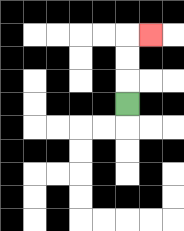{'start': '[5, 4]', 'end': '[6, 1]', 'path_directions': 'U,U,U,R', 'path_coordinates': '[[5, 4], [5, 3], [5, 2], [5, 1], [6, 1]]'}